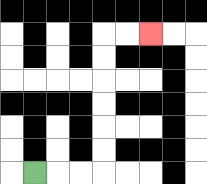{'start': '[1, 7]', 'end': '[6, 1]', 'path_directions': 'R,R,R,U,U,U,U,U,U,R,R', 'path_coordinates': '[[1, 7], [2, 7], [3, 7], [4, 7], [4, 6], [4, 5], [4, 4], [4, 3], [4, 2], [4, 1], [5, 1], [6, 1]]'}